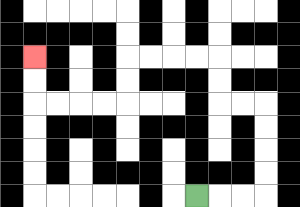{'start': '[8, 8]', 'end': '[1, 2]', 'path_directions': 'R,R,R,U,U,U,U,L,L,U,U,L,L,L,L,D,D,L,L,L,L,U,U', 'path_coordinates': '[[8, 8], [9, 8], [10, 8], [11, 8], [11, 7], [11, 6], [11, 5], [11, 4], [10, 4], [9, 4], [9, 3], [9, 2], [8, 2], [7, 2], [6, 2], [5, 2], [5, 3], [5, 4], [4, 4], [3, 4], [2, 4], [1, 4], [1, 3], [1, 2]]'}